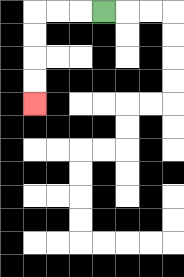{'start': '[4, 0]', 'end': '[1, 4]', 'path_directions': 'L,L,L,D,D,D,D', 'path_coordinates': '[[4, 0], [3, 0], [2, 0], [1, 0], [1, 1], [1, 2], [1, 3], [1, 4]]'}